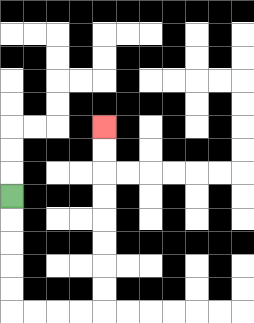{'start': '[0, 8]', 'end': '[4, 5]', 'path_directions': 'D,D,D,D,D,R,R,R,R,U,U,U,U,U,U,U,U', 'path_coordinates': '[[0, 8], [0, 9], [0, 10], [0, 11], [0, 12], [0, 13], [1, 13], [2, 13], [3, 13], [4, 13], [4, 12], [4, 11], [4, 10], [4, 9], [4, 8], [4, 7], [4, 6], [4, 5]]'}